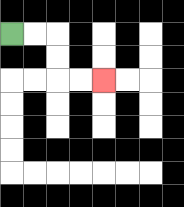{'start': '[0, 1]', 'end': '[4, 3]', 'path_directions': 'R,R,D,D,R,R', 'path_coordinates': '[[0, 1], [1, 1], [2, 1], [2, 2], [2, 3], [3, 3], [4, 3]]'}